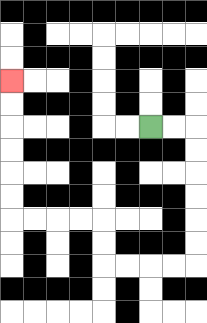{'start': '[6, 5]', 'end': '[0, 3]', 'path_directions': 'R,R,D,D,D,D,D,D,L,L,L,L,U,U,L,L,L,L,U,U,U,U,U,U', 'path_coordinates': '[[6, 5], [7, 5], [8, 5], [8, 6], [8, 7], [8, 8], [8, 9], [8, 10], [8, 11], [7, 11], [6, 11], [5, 11], [4, 11], [4, 10], [4, 9], [3, 9], [2, 9], [1, 9], [0, 9], [0, 8], [0, 7], [0, 6], [0, 5], [0, 4], [0, 3]]'}